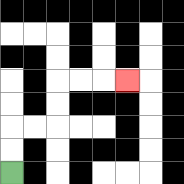{'start': '[0, 7]', 'end': '[5, 3]', 'path_directions': 'U,U,R,R,U,U,R,R,R', 'path_coordinates': '[[0, 7], [0, 6], [0, 5], [1, 5], [2, 5], [2, 4], [2, 3], [3, 3], [4, 3], [5, 3]]'}